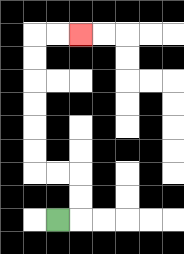{'start': '[2, 9]', 'end': '[3, 1]', 'path_directions': 'R,U,U,L,L,U,U,U,U,U,U,R,R', 'path_coordinates': '[[2, 9], [3, 9], [3, 8], [3, 7], [2, 7], [1, 7], [1, 6], [1, 5], [1, 4], [1, 3], [1, 2], [1, 1], [2, 1], [3, 1]]'}